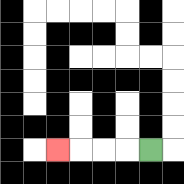{'start': '[6, 6]', 'end': '[2, 6]', 'path_directions': 'L,L,L,L', 'path_coordinates': '[[6, 6], [5, 6], [4, 6], [3, 6], [2, 6]]'}